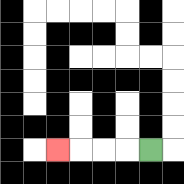{'start': '[6, 6]', 'end': '[2, 6]', 'path_directions': 'L,L,L,L', 'path_coordinates': '[[6, 6], [5, 6], [4, 6], [3, 6], [2, 6]]'}